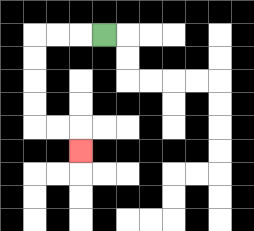{'start': '[4, 1]', 'end': '[3, 6]', 'path_directions': 'L,L,L,D,D,D,D,R,R,D', 'path_coordinates': '[[4, 1], [3, 1], [2, 1], [1, 1], [1, 2], [1, 3], [1, 4], [1, 5], [2, 5], [3, 5], [3, 6]]'}